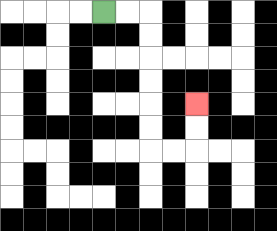{'start': '[4, 0]', 'end': '[8, 4]', 'path_directions': 'R,R,D,D,D,D,D,D,R,R,U,U', 'path_coordinates': '[[4, 0], [5, 0], [6, 0], [6, 1], [6, 2], [6, 3], [6, 4], [6, 5], [6, 6], [7, 6], [8, 6], [8, 5], [8, 4]]'}